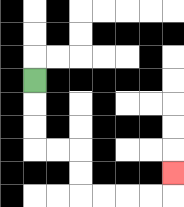{'start': '[1, 3]', 'end': '[7, 7]', 'path_directions': 'D,D,D,R,R,D,D,R,R,R,R,U', 'path_coordinates': '[[1, 3], [1, 4], [1, 5], [1, 6], [2, 6], [3, 6], [3, 7], [3, 8], [4, 8], [5, 8], [6, 8], [7, 8], [7, 7]]'}